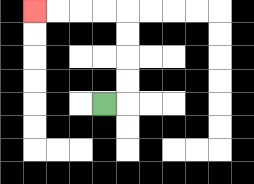{'start': '[4, 4]', 'end': '[1, 0]', 'path_directions': 'R,U,U,U,U,L,L,L,L', 'path_coordinates': '[[4, 4], [5, 4], [5, 3], [5, 2], [5, 1], [5, 0], [4, 0], [3, 0], [2, 0], [1, 0]]'}